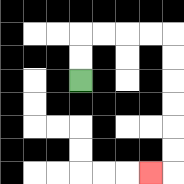{'start': '[3, 3]', 'end': '[6, 7]', 'path_directions': 'U,U,R,R,R,R,D,D,D,D,D,D,L', 'path_coordinates': '[[3, 3], [3, 2], [3, 1], [4, 1], [5, 1], [6, 1], [7, 1], [7, 2], [7, 3], [7, 4], [7, 5], [7, 6], [7, 7], [6, 7]]'}